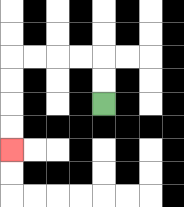{'start': '[4, 4]', 'end': '[0, 6]', 'path_directions': 'U,U,L,L,L,L,D,D,D,D', 'path_coordinates': '[[4, 4], [4, 3], [4, 2], [3, 2], [2, 2], [1, 2], [0, 2], [0, 3], [0, 4], [0, 5], [0, 6]]'}